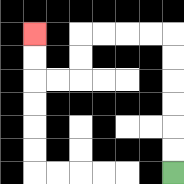{'start': '[7, 7]', 'end': '[1, 1]', 'path_directions': 'U,U,U,U,U,U,L,L,L,L,D,D,L,L,U,U', 'path_coordinates': '[[7, 7], [7, 6], [7, 5], [7, 4], [7, 3], [7, 2], [7, 1], [6, 1], [5, 1], [4, 1], [3, 1], [3, 2], [3, 3], [2, 3], [1, 3], [1, 2], [1, 1]]'}